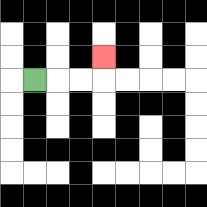{'start': '[1, 3]', 'end': '[4, 2]', 'path_directions': 'R,R,R,U', 'path_coordinates': '[[1, 3], [2, 3], [3, 3], [4, 3], [4, 2]]'}